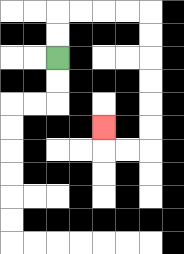{'start': '[2, 2]', 'end': '[4, 5]', 'path_directions': 'U,U,R,R,R,R,D,D,D,D,D,D,L,L,U', 'path_coordinates': '[[2, 2], [2, 1], [2, 0], [3, 0], [4, 0], [5, 0], [6, 0], [6, 1], [6, 2], [6, 3], [6, 4], [6, 5], [6, 6], [5, 6], [4, 6], [4, 5]]'}